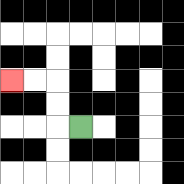{'start': '[3, 5]', 'end': '[0, 3]', 'path_directions': 'L,U,U,L,L', 'path_coordinates': '[[3, 5], [2, 5], [2, 4], [2, 3], [1, 3], [0, 3]]'}